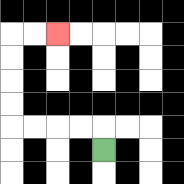{'start': '[4, 6]', 'end': '[2, 1]', 'path_directions': 'U,L,L,L,L,U,U,U,U,R,R', 'path_coordinates': '[[4, 6], [4, 5], [3, 5], [2, 5], [1, 5], [0, 5], [0, 4], [0, 3], [0, 2], [0, 1], [1, 1], [2, 1]]'}